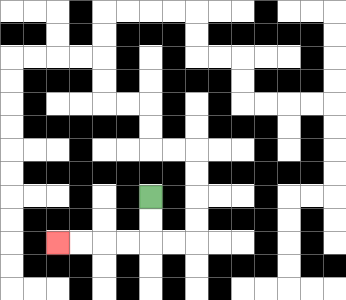{'start': '[6, 8]', 'end': '[2, 10]', 'path_directions': 'D,D,L,L,L,L', 'path_coordinates': '[[6, 8], [6, 9], [6, 10], [5, 10], [4, 10], [3, 10], [2, 10]]'}